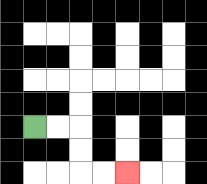{'start': '[1, 5]', 'end': '[5, 7]', 'path_directions': 'R,R,D,D,R,R', 'path_coordinates': '[[1, 5], [2, 5], [3, 5], [3, 6], [3, 7], [4, 7], [5, 7]]'}